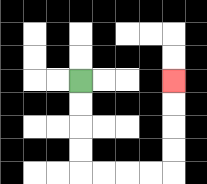{'start': '[3, 3]', 'end': '[7, 3]', 'path_directions': 'D,D,D,D,R,R,R,R,U,U,U,U', 'path_coordinates': '[[3, 3], [3, 4], [3, 5], [3, 6], [3, 7], [4, 7], [5, 7], [6, 7], [7, 7], [7, 6], [7, 5], [7, 4], [7, 3]]'}